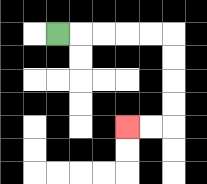{'start': '[2, 1]', 'end': '[5, 5]', 'path_directions': 'R,R,R,R,R,D,D,D,D,L,L', 'path_coordinates': '[[2, 1], [3, 1], [4, 1], [5, 1], [6, 1], [7, 1], [7, 2], [7, 3], [7, 4], [7, 5], [6, 5], [5, 5]]'}